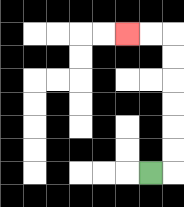{'start': '[6, 7]', 'end': '[5, 1]', 'path_directions': 'R,U,U,U,U,U,U,L,L', 'path_coordinates': '[[6, 7], [7, 7], [7, 6], [7, 5], [7, 4], [7, 3], [7, 2], [7, 1], [6, 1], [5, 1]]'}